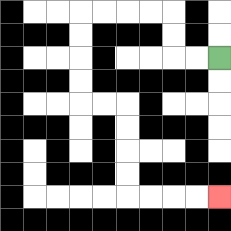{'start': '[9, 2]', 'end': '[9, 8]', 'path_directions': 'L,L,U,U,L,L,L,L,D,D,D,D,R,R,D,D,D,D,R,R,R,R', 'path_coordinates': '[[9, 2], [8, 2], [7, 2], [7, 1], [7, 0], [6, 0], [5, 0], [4, 0], [3, 0], [3, 1], [3, 2], [3, 3], [3, 4], [4, 4], [5, 4], [5, 5], [5, 6], [5, 7], [5, 8], [6, 8], [7, 8], [8, 8], [9, 8]]'}